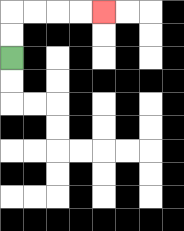{'start': '[0, 2]', 'end': '[4, 0]', 'path_directions': 'U,U,R,R,R,R', 'path_coordinates': '[[0, 2], [0, 1], [0, 0], [1, 0], [2, 0], [3, 0], [4, 0]]'}